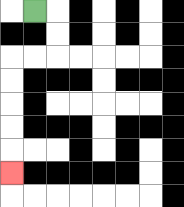{'start': '[1, 0]', 'end': '[0, 7]', 'path_directions': 'R,D,D,L,L,D,D,D,D,D', 'path_coordinates': '[[1, 0], [2, 0], [2, 1], [2, 2], [1, 2], [0, 2], [0, 3], [0, 4], [0, 5], [0, 6], [0, 7]]'}